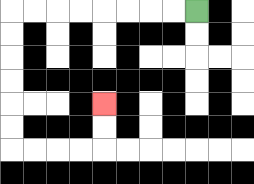{'start': '[8, 0]', 'end': '[4, 4]', 'path_directions': 'L,L,L,L,L,L,L,L,D,D,D,D,D,D,R,R,R,R,U,U', 'path_coordinates': '[[8, 0], [7, 0], [6, 0], [5, 0], [4, 0], [3, 0], [2, 0], [1, 0], [0, 0], [0, 1], [0, 2], [0, 3], [0, 4], [0, 5], [0, 6], [1, 6], [2, 6], [3, 6], [4, 6], [4, 5], [4, 4]]'}